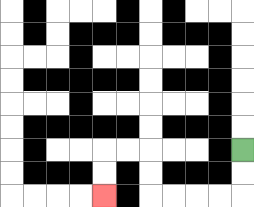{'start': '[10, 6]', 'end': '[4, 8]', 'path_directions': 'D,D,L,L,L,L,U,U,L,L,D,D', 'path_coordinates': '[[10, 6], [10, 7], [10, 8], [9, 8], [8, 8], [7, 8], [6, 8], [6, 7], [6, 6], [5, 6], [4, 6], [4, 7], [4, 8]]'}